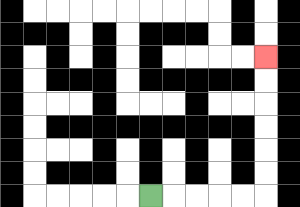{'start': '[6, 8]', 'end': '[11, 2]', 'path_directions': 'R,R,R,R,R,U,U,U,U,U,U', 'path_coordinates': '[[6, 8], [7, 8], [8, 8], [9, 8], [10, 8], [11, 8], [11, 7], [11, 6], [11, 5], [11, 4], [11, 3], [11, 2]]'}